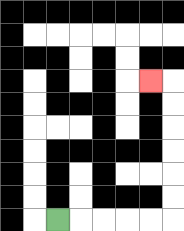{'start': '[2, 9]', 'end': '[6, 3]', 'path_directions': 'R,R,R,R,R,U,U,U,U,U,U,L', 'path_coordinates': '[[2, 9], [3, 9], [4, 9], [5, 9], [6, 9], [7, 9], [7, 8], [7, 7], [7, 6], [7, 5], [7, 4], [7, 3], [6, 3]]'}